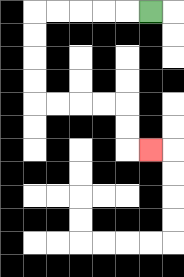{'start': '[6, 0]', 'end': '[6, 6]', 'path_directions': 'L,L,L,L,L,D,D,D,D,R,R,R,R,D,D,R', 'path_coordinates': '[[6, 0], [5, 0], [4, 0], [3, 0], [2, 0], [1, 0], [1, 1], [1, 2], [1, 3], [1, 4], [2, 4], [3, 4], [4, 4], [5, 4], [5, 5], [5, 6], [6, 6]]'}